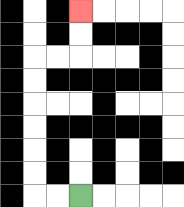{'start': '[3, 8]', 'end': '[3, 0]', 'path_directions': 'L,L,U,U,U,U,U,U,R,R,U,U', 'path_coordinates': '[[3, 8], [2, 8], [1, 8], [1, 7], [1, 6], [1, 5], [1, 4], [1, 3], [1, 2], [2, 2], [3, 2], [3, 1], [3, 0]]'}